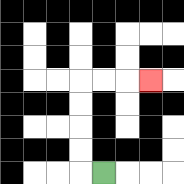{'start': '[4, 7]', 'end': '[6, 3]', 'path_directions': 'L,U,U,U,U,R,R,R', 'path_coordinates': '[[4, 7], [3, 7], [3, 6], [3, 5], [3, 4], [3, 3], [4, 3], [5, 3], [6, 3]]'}